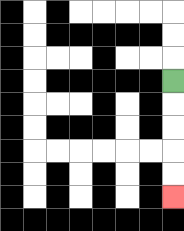{'start': '[7, 3]', 'end': '[7, 8]', 'path_directions': 'D,D,D,D,D', 'path_coordinates': '[[7, 3], [7, 4], [7, 5], [7, 6], [7, 7], [7, 8]]'}